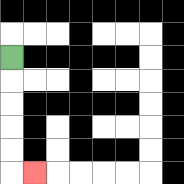{'start': '[0, 2]', 'end': '[1, 7]', 'path_directions': 'D,D,D,D,D,R', 'path_coordinates': '[[0, 2], [0, 3], [0, 4], [0, 5], [0, 6], [0, 7], [1, 7]]'}